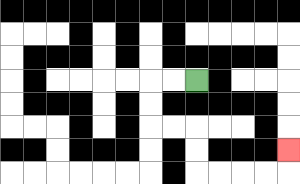{'start': '[8, 3]', 'end': '[12, 6]', 'path_directions': 'L,L,D,D,R,R,D,D,R,R,R,R,U', 'path_coordinates': '[[8, 3], [7, 3], [6, 3], [6, 4], [6, 5], [7, 5], [8, 5], [8, 6], [8, 7], [9, 7], [10, 7], [11, 7], [12, 7], [12, 6]]'}